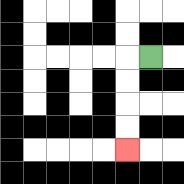{'start': '[6, 2]', 'end': '[5, 6]', 'path_directions': 'L,D,D,D,D', 'path_coordinates': '[[6, 2], [5, 2], [5, 3], [5, 4], [5, 5], [5, 6]]'}